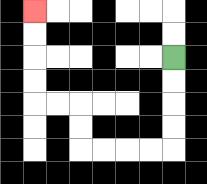{'start': '[7, 2]', 'end': '[1, 0]', 'path_directions': 'D,D,D,D,L,L,L,L,U,U,L,L,U,U,U,U', 'path_coordinates': '[[7, 2], [7, 3], [7, 4], [7, 5], [7, 6], [6, 6], [5, 6], [4, 6], [3, 6], [3, 5], [3, 4], [2, 4], [1, 4], [1, 3], [1, 2], [1, 1], [1, 0]]'}